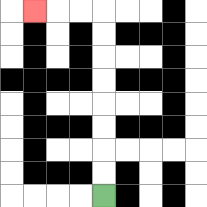{'start': '[4, 8]', 'end': '[1, 0]', 'path_directions': 'U,U,U,U,U,U,U,U,L,L,L', 'path_coordinates': '[[4, 8], [4, 7], [4, 6], [4, 5], [4, 4], [4, 3], [4, 2], [4, 1], [4, 0], [3, 0], [2, 0], [1, 0]]'}